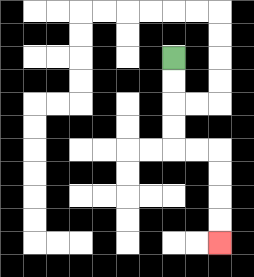{'start': '[7, 2]', 'end': '[9, 10]', 'path_directions': 'D,D,D,D,R,R,D,D,D,D', 'path_coordinates': '[[7, 2], [7, 3], [7, 4], [7, 5], [7, 6], [8, 6], [9, 6], [9, 7], [9, 8], [9, 9], [9, 10]]'}